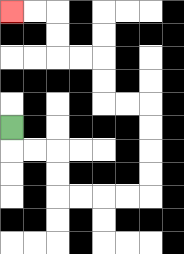{'start': '[0, 5]', 'end': '[0, 0]', 'path_directions': 'D,R,R,D,D,R,R,R,R,U,U,U,U,L,L,U,U,L,L,U,U,L,L', 'path_coordinates': '[[0, 5], [0, 6], [1, 6], [2, 6], [2, 7], [2, 8], [3, 8], [4, 8], [5, 8], [6, 8], [6, 7], [6, 6], [6, 5], [6, 4], [5, 4], [4, 4], [4, 3], [4, 2], [3, 2], [2, 2], [2, 1], [2, 0], [1, 0], [0, 0]]'}